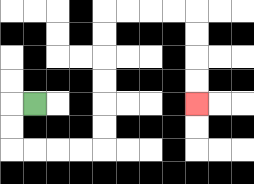{'start': '[1, 4]', 'end': '[8, 4]', 'path_directions': 'L,D,D,R,R,R,R,U,U,U,U,U,U,R,R,R,R,D,D,D,D', 'path_coordinates': '[[1, 4], [0, 4], [0, 5], [0, 6], [1, 6], [2, 6], [3, 6], [4, 6], [4, 5], [4, 4], [4, 3], [4, 2], [4, 1], [4, 0], [5, 0], [6, 0], [7, 0], [8, 0], [8, 1], [8, 2], [8, 3], [8, 4]]'}